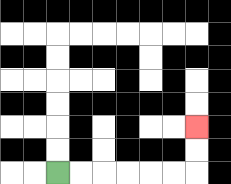{'start': '[2, 7]', 'end': '[8, 5]', 'path_directions': 'R,R,R,R,R,R,U,U', 'path_coordinates': '[[2, 7], [3, 7], [4, 7], [5, 7], [6, 7], [7, 7], [8, 7], [8, 6], [8, 5]]'}